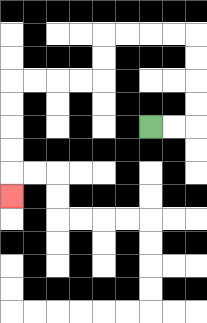{'start': '[6, 5]', 'end': '[0, 8]', 'path_directions': 'R,R,U,U,U,U,L,L,L,L,D,D,L,L,L,L,D,D,D,D,D', 'path_coordinates': '[[6, 5], [7, 5], [8, 5], [8, 4], [8, 3], [8, 2], [8, 1], [7, 1], [6, 1], [5, 1], [4, 1], [4, 2], [4, 3], [3, 3], [2, 3], [1, 3], [0, 3], [0, 4], [0, 5], [0, 6], [0, 7], [0, 8]]'}